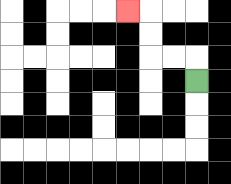{'start': '[8, 3]', 'end': '[5, 0]', 'path_directions': 'U,L,L,U,U,L', 'path_coordinates': '[[8, 3], [8, 2], [7, 2], [6, 2], [6, 1], [6, 0], [5, 0]]'}